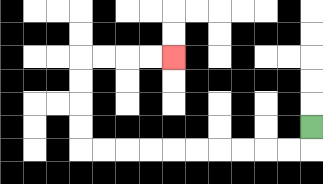{'start': '[13, 5]', 'end': '[7, 2]', 'path_directions': 'D,L,L,L,L,L,L,L,L,L,L,U,U,U,U,R,R,R,R', 'path_coordinates': '[[13, 5], [13, 6], [12, 6], [11, 6], [10, 6], [9, 6], [8, 6], [7, 6], [6, 6], [5, 6], [4, 6], [3, 6], [3, 5], [3, 4], [3, 3], [3, 2], [4, 2], [5, 2], [6, 2], [7, 2]]'}